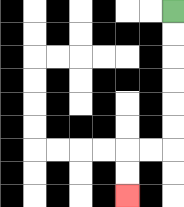{'start': '[7, 0]', 'end': '[5, 8]', 'path_directions': 'D,D,D,D,D,D,L,L,D,D', 'path_coordinates': '[[7, 0], [7, 1], [7, 2], [7, 3], [7, 4], [7, 5], [7, 6], [6, 6], [5, 6], [5, 7], [5, 8]]'}